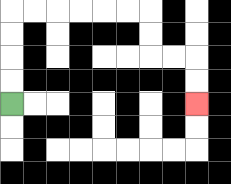{'start': '[0, 4]', 'end': '[8, 4]', 'path_directions': 'U,U,U,U,R,R,R,R,R,R,D,D,R,R,D,D', 'path_coordinates': '[[0, 4], [0, 3], [0, 2], [0, 1], [0, 0], [1, 0], [2, 0], [3, 0], [4, 0], [5, 0], [6, 0], [6, 1], [6, 2], [7, 2], [8, 2], [8, 3], [8, 4]]'}